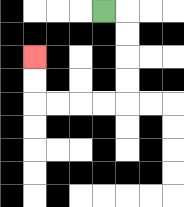{'start': '[4, 0]', 'end': '[1, 2]', 'path_directions': 'R,D,D,D,D,L,L,L,L,U,U', 'path_coordinates': '[[4, 0], [5, 0], [5, 1], [5, 2], [5, 3], [5, 4], [4, 4], [3, 4], [2, 4], [1, 4], [1, 3], [1, 2]]'}